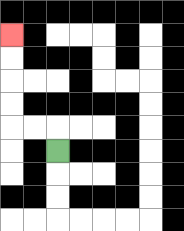{'start': '[2, 6]', 'end': '[0, 1]', 'path_directions': 'U,L,L,U,U,U,U', 'path_coordinates': '[[2, 6], [2, 5], [1, 5], [0, 5], [0, 4], [0, 3], [0, 2], [0, 1]]'}